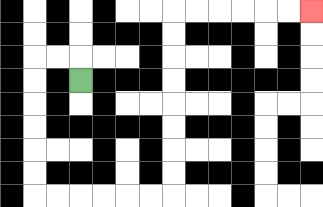{'start': '[3, 3]', 'end': '[13, 0]', 'path_directions': 'U,L,L,D,D,D,D,D,D,R,R,R,R,R,R,U,U,U,U,U,U,U,U,R,R,R,R,R,R', 'path_coordinates': '[[3, 3], [3, 2], [2, 2], [1, 2], [1, 3], [1, 4], [1, 5], [1, 6], [1, 7], [1, 8], [2, 8], [3, 8], [4, 8], [5, 8], [6, 8], [7, 8], [7, 7], [7, 6], [7, 5], [7, 4], [7, 3], [7, 2], [7, 1], [7, 0], [8, 0], [9, 0], [10, 0], [11, 0], [12, 0], [13, 0]]'}